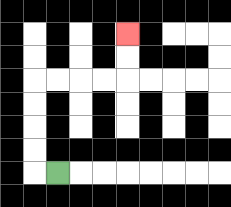{'start': '[2, 7]', 'end': '[5, 1]', 'path_directions': 'L,U,U,U,U,R,R,R,R,U,U', 'path_coordinates': '[[2, 7], [1, 7], [1, 6], [1, 5], [1, 4], [1, 3], [2, 3], [3, 3], [4, 3], [5, 3], [5, 2], [5, 1]]'}